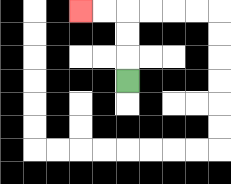{'start': '[5, 3]', 'end': '[3, 0]', 'path_directions': 'U,U,U,L,L', 'path_coordinates': '[[5, 3], [5, 2], [5, 1], [5, 0], [4, 0], [3, 0]]'}